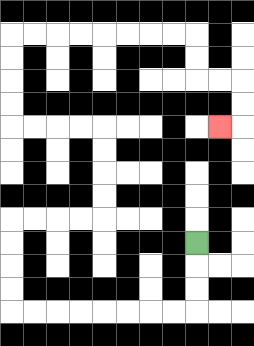{'start': '[8, 10]', 'end': '[9, 5]', 'path_directions': 'D,D,D,L,L,L,L,L,L,L,L,U,U,U,U,R,R,R,R,U,U,U,U,L,L,L,L,U,U,U,U,R,R,R,R,R,R,R,R,D,D,R,R,D,D,L', 'path_coordinates': '[[8, 10], [8, 11], [8, 12], [8, 13], [7, 13], [6, 13], [5, 13], [4, 13], [3, 13], [2, 13], [1, 13], [0, 13], [0, 12], [0, 11], [0, 10], [0, 9], [1, 9], [2, 9], [3, 9], [4, 9], [4, 8], [4, 7], [4, 6], [4, 5], [3, 5], [2, 5], [1, 5], [0, 5], [0, 4], [0, 3], [0, 2], [0, 1], [1, 1], [2, 1], [3, 1], [4, 1], [5, 1], [6, 1], [7, 1], [8, 1], [8, 2], [8, 3], [9, 3], [10, 3], [10, 4], [10, 5], [9, 5]]'}